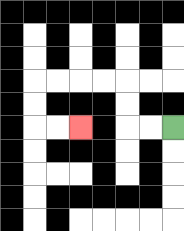{'start': '[7, 5]', 'end': '[3, 5]', 'path_directions': 'L,L,U,U,L,L,L,L,D,D,R,R', 'path_coordinates': '[[7, 5], [6, 5], [5, 5], [5, 4], [5, 3], [4, 3], [3, 3], [2, 3], [1, 3], [1, 4], [1, 5], [2, 5], [3, 5]]'}